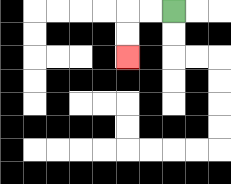{'start': '[7, 0]', 'end': '[5, 2]', 'path_directions': 'L,L,D,D', 'path_coordinates': '[[7, 0], [6, 0], [5, 0], [5, 1], [5, 2]]'}